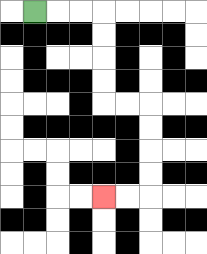{'start': '[1, 0]', 'end': '[4, 8]', 'path_directions': 'R,R,R,D,D,D,D,R,R,D,D,D,D,L,L', 'path_coordinates': '[[1, 0], [2, 0], [3, 0], [4, 0], [4, 1], [4, 2], [4, 3], [4, 4], [5, 4], [6, 4], [6, 5], [6, 6], [6, 7], [6, 8], [5, 8], [4, 8]]'}